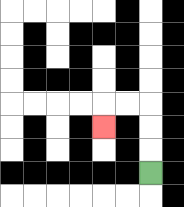{'start': '[6, 7]', 'end': '[4, 5]', 'path_directions': 'U,U,U,L,L,D', 'path_coordinates': '[[6, 7], [6, 6], [6, 5], [6, 4], [5, 4], [4, 4], [4, 5]]'}